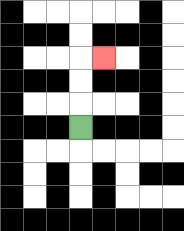{'start': '[3, 5]', 'end': '[4, 2]', 'path_directions': 'U,U,U,R', 'path_coordinates': '[[3, 5], [3, 4], [3, 3], [3, 2], [4, 2]]'}